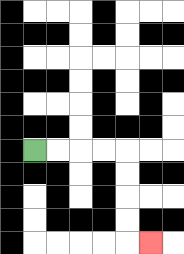{'start': '[1, 6]', 'end': '[6, 10]', 'path_directions': 'R,R,R,R,D,D,D,D,R', 'path_coordinates': '[[1, 6], [2, 6], [3, 6], [4, 6], [5, 6], [5, 7], [5, 8], [5, 9], [5, 10], [6, 10]]'}